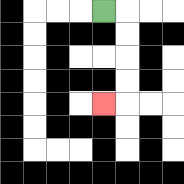{'start': '[4, 0]', 'end': '[4, 4]', 'path_directions': 'R,D,D,D,D,L', 'path_coordinates': '[[4, 0], [5, 0], [5, 1], [5, 2], [5, 3], [5, 4], [4, 4]]'}